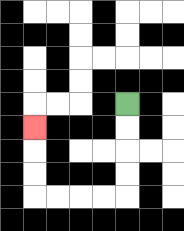{'start': '[5, 4]', 'end': '[1, 5]', 'path_directions': 'D,D,D,D,L,L,L,L,U,U,U', 'path_coordinates': '[[5, 4], [5, 5], [5, 6], [5, 7], [5, 8], [4, 8], [3, 8], [2, 8], [1, 8], [1, 7], [1, 6], [1, 5]]'}